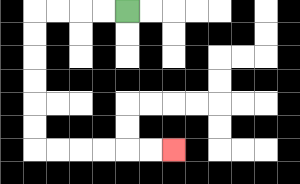{'start': '[5, 0]', 'end': '[7, 6]', 'path_directions': 'L,L,L,L,D,D,D,D,D,D,R,R,R,R,R,R', 'path_coordinates': '[[5, 0], [4, 0], [3, 0], [2, 0], [1, 0], [1, 1], [1, 2], [1, 3], [1, 4], [1, 5], [1, 6], [2, 6], [3, 6], [4, 6], [5, 6], [6, 6], [7, 6]]'}